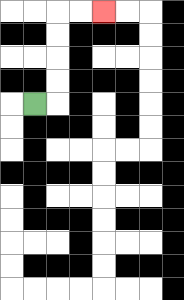{'start': '[1, 4]', 'end': '[4, 0]', 'path_directions': 'R,U,U,U,U,R,R', 'path_coordinates': '[[1, 4], [2, 4], [2, 3], [2, 2], [2, 1], [2, 0], [3, 0], [4, 0]]'}